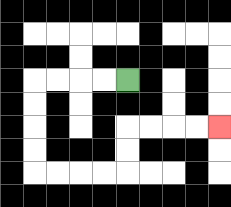{'start': '[5, 3]', 'end': '[9, 5]', 'path_directions': 'L,L,L,L,D,D,D,D,R,R,R,R,U,U,R,R,R,R', 'path_coordinates': '[[5, 3], [4, 3], [3, 3], [2, 3], [1, 3], [1, 4], [1, 5], [1, 6], [1, 7], [2, 7], [3, 7], [4, 7], [5, 7], [5, 6], [5, 5], [6, 5], [7, 5], [8, 5], [9, 5]]'}